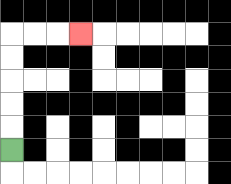{'start': '[0, 6]', 'end': '[3, 1]', 'path_directions': 'U,U,U,U,U,R,R,R', 'path_coordinates': '[[0, 6], [0, 5], [0, 4], [0, 3], [0, 2], [0, 1], [1, 1], [2, 1], [3, 1]]'}